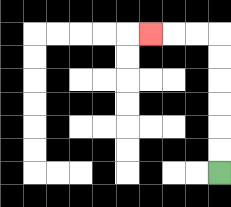{'start': '[9, 7]', 'end': '[6, 1]', 'path_directions': 'U,U,U,U,U,U,L,L,L', 'path_coordinates': '[[9, 7], [9, 6], [9, 5], [9, 4], [9, 3], [9, 2], [9, 1], [8, 1], [7, 1], [6, 1]]'}